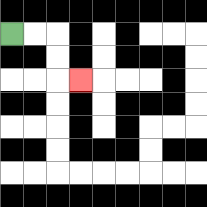{'start': '[0, 1]', 'end': '[3, 3]', 'path_directions': 'R,R,D,D,R', 'path_coordinates': '[[0, 1], [1, 1], [2, 1], [2, 2], [2, 3], [3, 3]]'}